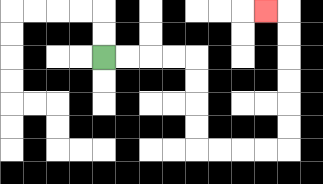{'start': '[4, 2]', 'end': '[11, 0]', 'path_directions': 'R,R,R,R,D,D,D,D,R,R,R,R,U,U,U,U,U,U,L', 'path_coordinates': '[[4, 2], [5, 2], [6, 2], [7, 2], [8, 2], [8, 3], [8, 4], [8, 5], [8, 6], [9, 6], [10, 6], [11, 6], [12, 6], [12, 5], [12, 4], [12, 3], [12, 2], [12, 1], [12, 0], [11, 0]]'}